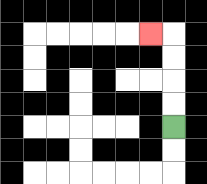{'start': '[7, 5]', 'end': '[6, 1]', 'path_directions': 'U,U,U,U,L', 'path_coordinates': '[[7, 5], [7, 4], [7, 3], [7, 2], [7, 1], [6, 1]]'}